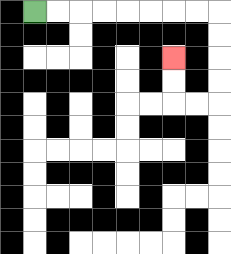{'start': '[1, 0]', 'end': '[7, 2]', 'path_directions': 'R,R,R,R,R,R,R,R,D,D,D,D,L,L,U,U', 'path_coordinates': '[[1, 0], [2, 0], [3, 0], [4, 0], [5, 0], [6, 0], [7, 0], [8, 0], [9, 0], [9, 1], [9, 2], [9, 3], [9, 4], [8, 4], [7, 4], [7, 3], [7, 2]]'}